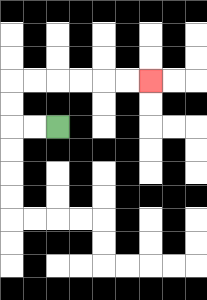{'start': '[2, 5]', 'end': '[6, 3]', 'path_directions': 'L,L,U,U,R,R,R,R,R,R', 'path_coordinates': '[[2, 5], [1, 5], [0, 5], [0, 4], [0, 3], [1, 3], [2, 3], [3, 3], [4, 3], [5, 3], [6, 3]]'}